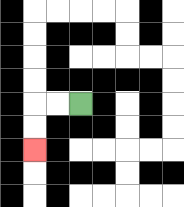{'start': '[3, 4]', 'end': '[1, 6]', 'path_directions': 'L,L,D,D', 'path_coordinates': '[[3, 4], [2, 4], [1, 4], [1, 5], [1, 6]]'}